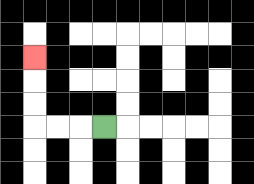{'start': '[4, 5]', 'end': '[1, 2]', 'path_directions': 'L,L,L,U,U,U', 'path_coordinates': '[[4, 5], [3, 5], [2, 5], [1, 5], [1, 4], [1, 3], [1, 2]]'}